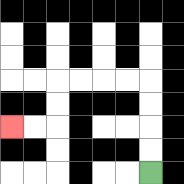{'start': '[6, 7]', 'end': '[0, 5]', 'path_directions': 'U,U,U,U,L,L,L,L,D,D,L,L', 'path_coordinates': '[[6, 7], [6, 6], [6, 5], [6, 4], [6, 3], [5, 3], [4, 3], [3, 3], [2, 3], [2, 4], [2, 5], [1, 5], [0, 5]]'}